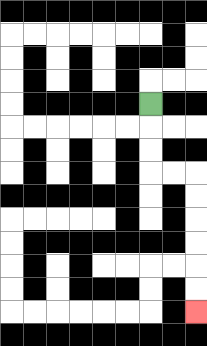{'start': '[6, 4]', 'end': '[8, 13]', 'path_directions': 'D,D,D,R,R,D,D,D,D,D,D', 'path_coordinates': '[[6, 4], [6, 5], [6, 6], [6, 7], [7, 7], [8, 7], [8, 8], [8, 9], [8, 10], [8, 11], [8, 12], [8, 13]]'}